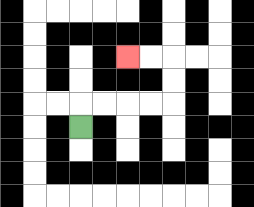{'start': '[3, 5]', 'end': '[5, 2]', 'path_directions': 'U,R,R,R,R,U,U,L,L', 'path_coordinates': '[[3, 5], [3, 4], [4, 4], [5, 4], [6, 4], [7, 4], [7, 3], [7, 2], [6, 2], [5, 2]]'}